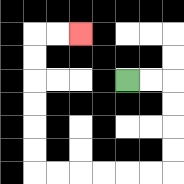{'start': '[5, 3]', 'end': '[3, 1]', 'path_directions': 'R,R,D,D,D,D,L,L,L,L,L,L,U,U,U,U,U,U,R,R', 'path_coordinates': '[[5, 3], [6, 3], [7, 3], [7, 4], [7, 5], [7, 6], [7, 7], [6, 7], [5, 7], [4, 7], [3, 7], [2, 7], [1, 7], [1, 6], [1, 5], [1, 4], [1, 3], [1, 2], [1, 1], [2, 1], [3, 1]]'}